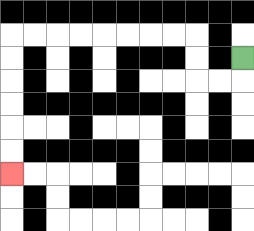{'start': '[10, 2]', 'end': '[0, 7]', 'path_directions': 'D,L,L,U,U,L,L,L,L,L,L,L,L,D,D,D,D,D,D', 'path_coordinates': '[[10, 2], [10, 3], [9, 3], [8, 3], [8, 2], [8, 1], [7, 1], [6, 1], [5, 1], [4, 1], [3, 1], [2, 1], [1, 1], [0, 1], [0, 2], [0, 3], [0, 4], [0, 5], [0, 6], [0, 7]]'}